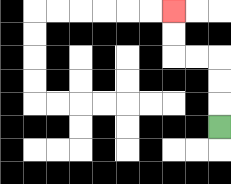{'start': '[9, 5]', 'end': '[7, 0]', 'path_directions': 'U,U,U,L,L,U,U', 'path_coordinates': '[[9, 5], [9, 4], [9, 3], [9, 2], [8, 2], [7, 2], [7, 1], [7, 0]]'}